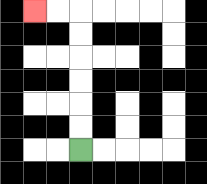{'start': '[3, 6]', 'end': '[1, 0]', 'path_directions': 'U,U,U,U,U,U,L,L', 'path_coordinates': '[[3, 6], [3, 5], [3, 4], [3, 3], [3, 2], [3, 1], [3, 0], [2, 0], [1, 0]]'}